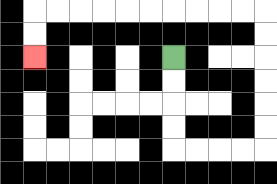{'start': '[7, 2]', 'end': '[1, 2]', 'path_directions': 'D,D,D,D,R,R,R,R,U,U,U,U,U,U,L,L,L,L,L,L,L,L,L,L,D,D', 'path_coordinates': '[[7, 2], [7, 3], [7, 4], [7, 5], [7, 6], [8, 6], [9, 6], [10, 6], [11, 6], [11, 5], [11, 4], [11, 3], [11, 2], [11, 1], [11, 0], [10, 0], [9, 0], [8, 0], [7, 0], [6, 0], [5, 0], [4, 0], [3, 0], [2, 0], [1, 0], [1, 1], [1, 2]]'}